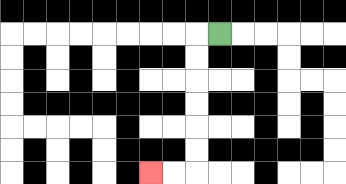{'start': '[9, 1]', 'end': '[6, 7]', 'path_directions': 'L,D,D,D,D,D,D,L,L', 'path_coordinates': '[[9, 1], [8, 1], [8, 2], [8, 3], [8, 4], [8, 5], [8, 6], [8, 7], [7, 7], [6, 7]]'}